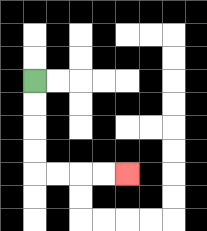{'start': '[1, 3]', 'end': '[5, 7]', 'path_directions': 'D,D,D,D,R,R,R,R', 'path_coordinates': '[[1, 3], [1, 4], [1, 5], [1, 6], [1, 7], [2, 7], [3, 7], [4, 7], [5, 7]]'}